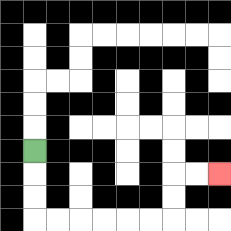{'start': '[1, 6]', 'end': '[9, 7]', 'path_directions': 'D,D,D,R,R,R,R,R,R,U,U,R,R', 'path_coordinates': '[[1, 6], [1, 7], [1, 8], [1, 9], [2, 9], [3, 9], [4, 9], [5, 9], [6, 9], [7, 9], [7, 8], [7, 7], [8, 7], [9, 7]]'}